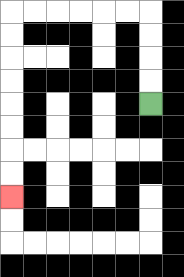{'start': '[6, 4]', 'end': '[0, 8]', 'path_directions': 'U,U,U,U,L,L,L,L,L,L,D,D,D,D,D,D,D,D', 'path_coordinates': '[[6, 4], [6, 3], [6, 2], [6, 1], [6, 0], [5, 0], [4, 0], [3, 0], [2, 0], [1, 0], [0, 0], [0, 1], [0, 2], [0, 3], [0, 4], [0, 5], [0, 6], [0, 7], [0, 8]]'}